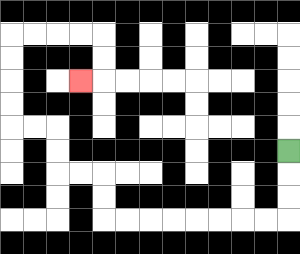{'start': '[12, 6]', 'end': '[3, 3]', 'path_directions': 'D,D,D,L,L,L,L,L,L,L,L,U,U,L,L,U,U,L,L,U,U,U,U,R,R,R,R,D,D,L', 'path_coordinates': '[[12, 6], [12, 7], [12, 8], [12, 9], [11, 9], [10, 9], [9, 9], [8, 9], [7, 9], [6, 9], [5, 9], [4, 9], [4, 8], [4, 7], [3, 7], [2, 7], [2, 6], [2, 5], [1, 5], [0, 5], [0, 4], [0, 3], [0, 2], [0, 1], [1, 1], [2, 1], [3, 1], [4, 1], [4, 2], [4, 3], [3, 3]]'}